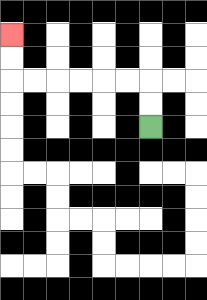{'start': '[6, 5]', 'end': '[0, 1]', 'path_directions': 'U,U,L,L,L,L,L,L,U,U', 'path_coordinates': '[[6, 5], [6, 4], [6, 3], [5, 3], [4, 3], [3, 3], [2, 3], [1, 3], [0, 3], [0, 2], [0, 1]]'}